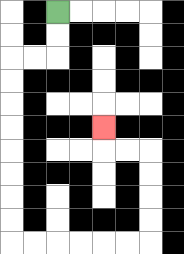{'start': '[2, 0]', 'end': '[4, 5]', 'path_directions': 'D,D,L,L,D,D,D,D,D,D,D,D,R,R,R,R,R,R,U,U,U,U,L,L,U', 'path_coordinates': '[[2, 0], [2, 1], [2, 2], [1, 2], [0, 2], [0, 3], [0, 4], [0, 5], [0, 6], [0, 7], [0, 8], [0, 9], [0, 10], [1, 10], [2, 10], [3, 10], [4, 10], [5, 10], [6, 10], [6, 9], [6, 8], [6, 7], [6, 6], [5, 6], [4, 6], [4, 5]]'}